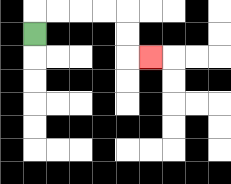{'start': '[1, 1]', 'end': '[6, 2]', 'path_directions': 'U,R,R,R,R,D,D,R', 'path_coordinates': '[[1, 1], [1, 0], [2, 0], [3, 0], [4, 0], [5, 0], [5, 1], [5, 2], [6, 2]]'}